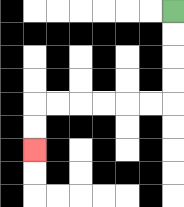{'start': '[7, 0]', 'end': '[1, 6]', 'path_directions': 'D,D,D,D,L,L,L,L,L,L,D,D', 'path_coordinates': '[[7, 0], [7, 1], [7, 2], [7, 3], [7, 4], [6, 4], [5, 4], [4, 4], [3, 4], [2, 4], [1, 4], [1, 5], [1, 6]]'}